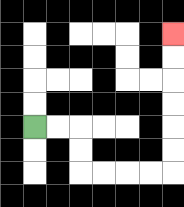{'start': '[1, 5]', 'end': '[7, 1]', 'path_directions': 'R,R,D,D,R,R,R,R,U,U,U,U,U,U', 'path_coordinates': '[[1, 5], [2, 5], [3, 5], [3, 6], [3, 7], [4, 7], [5, 7], [6, 7], [7, 7], [7, 6], [7, 5], [7, 4], [7, 3], [7, 2], [7, 1]]'}